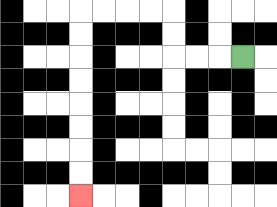{'start': '[10, 2]', 'end': '[3, 8]', 'path_directions': 'L,L,L,U,U,L,L,L,L,D,D,D,D,D,D,D,D', 'path_coordinates': '[[10, 2], [9, 2], [8, 2], [7, 2], [7, 1], [7, 0], [6, 0], [5, 0], [4, 0], [3, 0], [3, 1], [3, 2], [3, 3], [3, 4], [3, 5], [3, 6], [3, 7], [3, 8]]'}